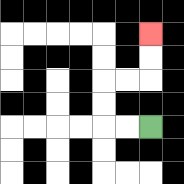{'start': '[6, 5]', 'end': '[6, 1]', 'path_directions': 'L,L,U,U,R,R,U,U', 'path_coordinates': '[[6, 5], [5, 5], [4, 5], [4, 4], [4, 3], [5, 3], [6, 3], [6, 2], [6, 1]]'}